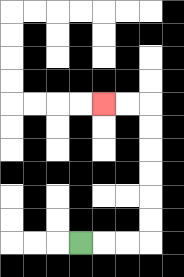{'start': '[3, 10]', 'end': '[4, 4]', 'path_directions': 'R,R,R,U,U,U,U,U,U,L,L', 'path_coordinates': '[[3, 10], [4, 10], [5, 10], [6, 10], [6, 9], [6, 8], [6, 7], [6, 6], [6, 5], [6, 4], [5, 4], [4, 4]]'}